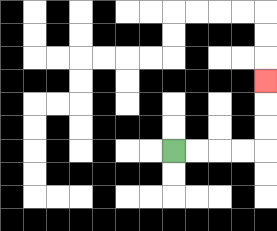{'start': '[7, 6]', 'end': '[11, 3]', 'path_directions': 'R,R,R,R,U,U,U', 'path_coordinates': '[[7, 6], [8, 6], [9, 6], [10, 6], [11, 6], [11, 5], [11, 4], [11, 3]]'}